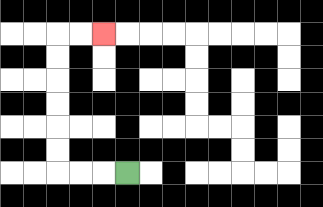{'start': '[5, 7]', 'end': '[4, 1]', 'path_directions': 'L,L,L,U,U,U,U,U,U,R,R', 'path_coordinates': '[[5, 7], [4, 7], [3, 7], [2, 7], [2, 6], [2, 5], [2, 4], [2, 3], [2, 2], [2, 1], [3, 1], [4, 1]]'}